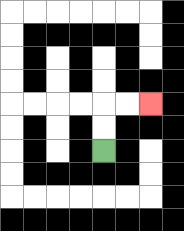{'start': '[4, 6]', 'end': '[6, 4]', 'path_directions': 'U,U,R,R', 'path_coordinates': '[[4, 6], [4, 5], [4, 4], [5, 4], [6, 4]]'}